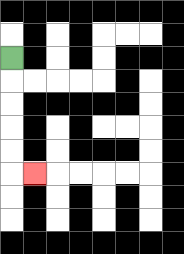{'start': '[0, 2]', 'end': '[1, 7]', 'path_directions': 'D,D,D,D,D,R', 'path_coordinates': '[[0, 2], [0, 3], [0, 4], [0, 5], [0, 6], [0, 7], [1, 7]]'}